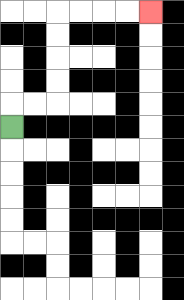{'start': '[0, 5]', 'end': '[6, 0]', 'path_directions': 'U,R,R,U,U,U,U,R,R,R,R', 'path_coordinates': '[[0, 5], [0, 4], [1, 4], [2, 4], [2, 3], [2, 2], [2, 1], [2, 0], [3, 0], [4, 0], [5, 0], [6, 0]]'}